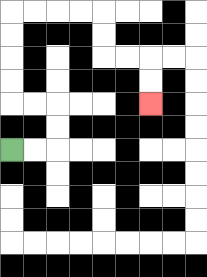{'start': '[0, 6]', 'end': '[6, 4]', 'path_directions': 'R,R,U,U,L,L,U,U,U,U,R,R,R,R,D,D,R,R,D,D', 'path_coordinates': '[[0, 6], [1, 6], [2, 6], [2, 5], [2, 4], [1, 4], [0, 4], [0, 3], [0, 2], [0, 1], [0, 0], [1, 0], [2, 0], [3, 0], [4, 0], [4, 1], [4, 2], [5, 2], [6, 2], [6, 3], [6, 4]]'}